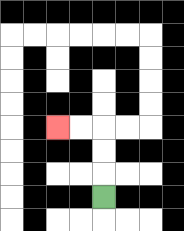{'start': '[4, 8]', 'end': '[2, 5]', 'path_directions': 'U,U,U,L,L', 'path_coordinates': '[[4, 8], [4, 7], [4, 6], [4, 5], [3, 5], [2, 5]]'}